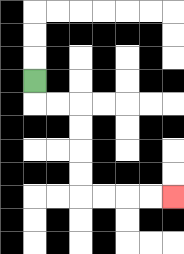{'start': '[1, 3]', 'end': '[7, 8]', 'path_directions': 'D,R,R,D,D,D,D,R,R,R,R', 'path_coordinates': '[[1, 3], [1, 4], [2, 4], [3, 4], [3, 5], [3, 6], [3, 7], [3, 8], [4, 8], [5, 8], [6, 8], [7, 8]]'}